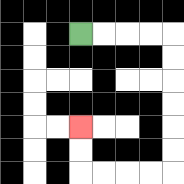{'start': '[3, 1]', 'end': '[3, 5]', 'path_directions': 'R,R,R,R,D,D,D,D,D,D,L,L,L,L,U,U', 'path_coordinates': '[[3, 1], [4, 1], [5, 1], [6, 1], [7, 1], [7, 2], [7, 3], [7, 4], [7, 5], [7, 6], [7, 7], [6, 7], [5, 7], [4, 7], [3, 7], [3, 6], [3, 5]]'}